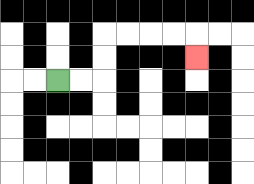{'start': '[2, 3]', 'end': '[8, 2]', 'path_directions': 'R,R,U,U,R,R,R,R,D', 'path_coordinates': '[[2, 3], [3, 3], [4, 3], [4, 2], [4, 1], [5, 1], [6, 1], [7, 1], [8, 1], [8, 2]]'}